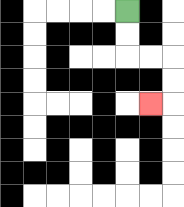{'start': '[5, 0]', 'end': '[6, 4]', 'path_directions': 'D,D,R,R,D,D,L', 'path_coordinates': '[[5, 0], [5, 1], [5, 2], [6, 2], [7, 2], [7, 3], [7, 4], [6, 4]]'}